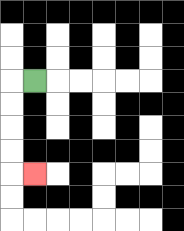{'start': '[1, 3]', 'end': '[1, 7]', 'path_directions': 'L,D,D,D,D,R', 'path_coordinates': '[[1, 3], [0, 3], [0, 4], [0, 5], [0, 6], [0, 7], [1, 7]]'}